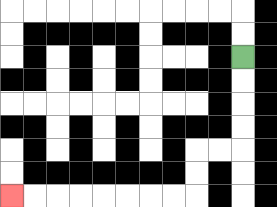{'start': '[10, 2]', 'end': '[0, 8]', 'path_directions': 'D,D,D,D,L,L,D,D,L,L,L,L,L,L,L,L', 'path_coordinates': '[[10, 2], [10, 3], [10, 4], [10, 5], [10, 6], [9, 6], [8, 6], [8, 7], [8, 8], [7, 8], [6, 8], [5, 8], [4, 8], [3, 8], [2, 8], [1, 8], [0, 8]]'}